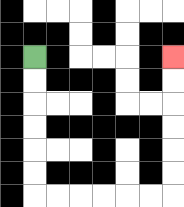{'start': '[1, 2]', 'end': '[7, 2]', 'path_directions': 'D,D,D,D,D,D,R,R,R,R,R,R,U,U,U,U,U,U', 'path_coordinates': '[[1, 2], [1, 3], [1, 4], [1, 5], [1, 6], [1, 7], [1, 8], [2, 8], [3, 8], [4, 8], [5, 8], [6, 8], [7, 8], [7, 7], [7, 6], [7, 5], [7, 4], [7, 3], [7, 2]]'}